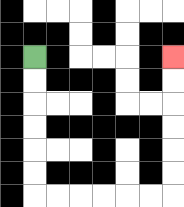{'start': '[1, 2]', 'end': '[7, 2]', 'path_directions': 'D,D,D,D,D,D,R,R,R,R,R,R,U,U,U,U,U,U', 'path_coordinates': '[[1, 2], [1, 3], [1, 4], [1, 5], [1, 6], [1, 7], [1, 8], [2, 8], [3, 8], [4, 8], [5, 8], [6, 8], [7, 8], [7, 7], [7, 6], [7, 5], [7, 4], [7, 3], [7, 2]]'}